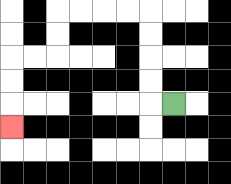{'start': '[7, 4]', 'end': '[0, 5]', 'path_directions': 'L,U,U,U,U,L,L,L,L,D,D,L,L,D,D,D', 'path_coordinates': '[[7, 4], [6, 4], [6, 3], [6, 2], [6, 1], [6, 0], [5, 0], [4, 0], [3, 0], [2, 0], [2, 1], [2, 2], [1, 2], [0, 2], [0, 3], [0, 4], [0, 5]]'}